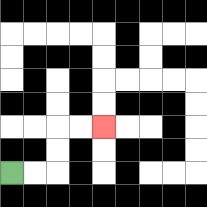{'start': '[0, 7]', 'end': '[4, 5]', 'path_directions': 'R,R,U,U,R,R', 'path_coordinates': '[[0, 7], [1, 7], [2, 7], [2, 6], [2, 5], [3, 5], [4, 5]]'}